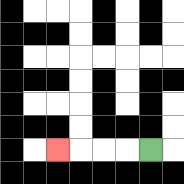{'start': '[6, 6]', 'end': '[2, 6]', 'path_directions': 'L,L,L,L', 'path_coordinates': '[[6, 6], [5, 6], [4, 6], [3, 6], [2, 6]]'}